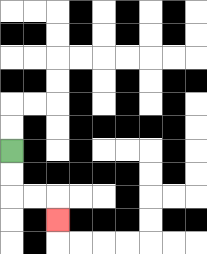{'start': '[0, 6]', 'end': '[2, 9]', 'path_directions': 'D,D,R,R,D', 'path_coordinates': '[[0, 6], [0, 7], [0, 8], [1, 8], [2, 8], [2, 9]]'}